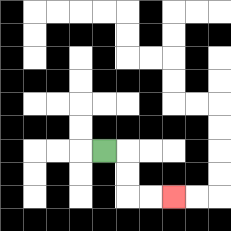{'start': '[4, 6]', 'end': '[7, 8]', 'path_directions': 'R,D,D,R,R', 'path_coordinates': '[[4, 6], [5, 6], [5, 7], [5, 8], [6, 8], [7, 8]]'}